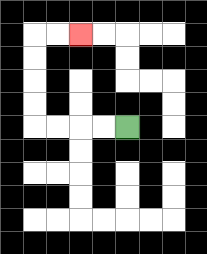{'start': '[5, 5]', 'end': '[3, 1]', 'path_directions': 'L,L,L,L,U,U,U,U,R,R', 'path_coordinates': '[[5, 5], [4, 5], [3, 5], [2, 5], [1, 5], [1, 4], [1, 3], [1, 2], [1, 1], [2, 1], [3, 1]]'}